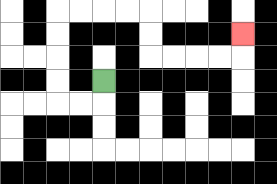{'start': '[4, 3]', 'end': '[10, 1]', 'path_directions': 'D,L,L,U,U,U,U,R,R,R,R,D,D,R,R,R,R,U', 'path_coordinates': '[[4, 3], [4, 4], [3, 4], [2, 4], [2, 3], [2, 2], [2, 1], [2, 0], [3, 0], [4, 0], [5, 0], [6, 0], [6, 1], [6, 2], [7, 2], [8, 2], [9, 2], [10, 2], [10, 1]]'}